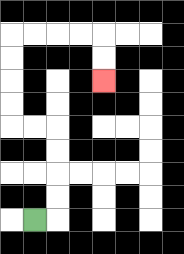{'start': '[1, 9]', 'end': '[4, 3]', 'path_directions': 'R,U,U,U,U,L,L,U,U,U,U,R,R,R,R,D,D', 'path_coordinates': '[[1, 9], [2, 9], [2, 8], [2, 7], [2, 6], [2, 5], [1, 5], [0, 5], [0, 4], [0, 3], [0, 2], [0, 1], [1, 1], [2, 1], [3, 1], [4, 1], [4, 2], [4, 3]]'}